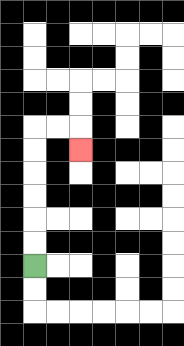{'start': '[1, 11]', 'end': '[3, 6]', 'path_directions': 'U,U,U,U,U,U,R,R,D', 'path_coordinates': '[[1, 11], [1, 10], [1, 9], [1, 8], [1, 7], [1, 6], [1, 5], [2, 5], [3, 5], [3, 6]]'}